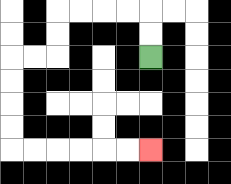{'start': '[6, 2]', 'end': '[6, 6]', 'path_directions': 'U,U,L,L,L,L,D,D,L,L,D,D,D,D,R,R,R,R,R,R', 'path_coordinates': '[[6, 2], [6, 1], [6, 0], [5, 0], [4, 0], [3, 0], [2, 0], [2, 1], [2, 2], [1, 2], [0, 2], [0, 3], [0, 4], [0, 5], [0, 6], [1, 6], [2, 6], [3, 6], [4, 6], [5, 6], [6, 6]]'}